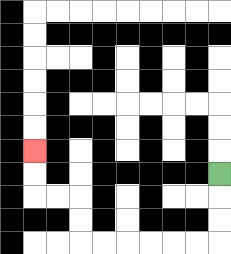{'start': '[9, 7]', 'end': '[1, 6]', 'path_directions': 'D,D,D,L,L,L,L,L,L,U,U,L,L,U,U', 'path_coordinates': '[[9, 7], [9, 8], [9, 9], [9, 10], [8, 10], [7, 10], [6, 10], [5, 10], [4, 10], [3, 10], [3, 9], [3, 8], [2, 8], [1, 8], [1, 7], [1, 6]]'}